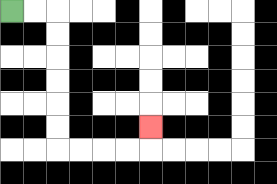{'start': '[0, 0]', 'end': '[6, 5]', 'path_directions': 'R,R,D,D,D,D,D,D,R,R,R,R,U', 'path_coordinates': '[[0, 0], [1, 0], [2, 0], [2, 1], [2, 2], [2, 3], [2, 4], [2, 5], [2, 6], [3, 6], [4, 6], [5, 6], [6, 6], [6, 5]]'}